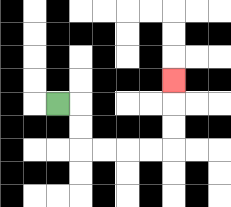{'start': '[2, 4]', 'end': '[7, 3]', 'path_directions': 'R,D,D,R,R,R,R,U,U,U', 'path_coordinates': '[[2, 4], [3, 4], [3, 5], [3, 6], [4, 6], [5, 6], [6, 6], [7, 6], [7, 5], [7, 4], [7, 3]]'}